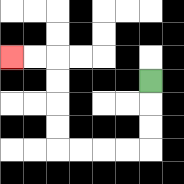{'start': '[6, 3]', 'end': '[0, 2]', 'path_directions': 'D,D,D,L,L,L,L,U,U,U,U,L,L', 'path_coordinates': '[[6, 3], [6, 4], [6, 5], [6, 6], [5, 6], [4, 6], [3, 6], [2, 6], [2, 5], [2, 4], [2, 3], [2, 2], [1, 2], [0, 2]]'}